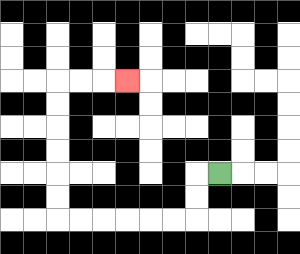{'start': '[9, 7]', 'end': '[5, 3]', 'path_directions': 'L,D,D,L,L,L,L,L,L,U,U,U,U,U,U,R,R,R', 'path_coordinates': '[[9, 7], [8, 7], [8, 8], [8, 9], [7, 9], [6, 9], [5, 9], [4, 9], [3, 9], [2, 9], [2, 8], [2, 7], [2, 6], [2, 5], [2, 4], [2, 3], [3, 3], [4, 3], [5, 3]]'}